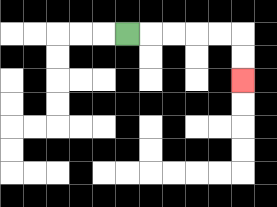{'start': '[5, 1]', 'end': '[10, 3]', 'path_directions': 'R,R,R,R,R,D,D', 'path_coordinates': '[[5, 1], [6, 1], [7, 1], [8, 1], [9, 1], [10, 1], [10, 2], [10, 3]]'}